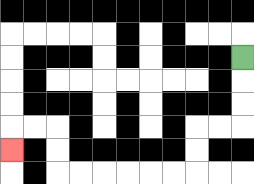{'start': '[10, 2]', 'end': '[0, 6]', 'path_directions': 'D,D,D,L,L,D,D,L,L,L,L,L,L,U,U,L,L,D', 'path_coordinates': '[[10, 2], [10, 3], [10, 4], [10, 5], [9, 5], [8, 5], [8, 6], [8, 7], [7, 7], [6, 7], [5, 7], [4, 7], [3, 7], [2, 7], [2, 6], [2, 5], [1, 5], [0, 5], [0, 6]]'}